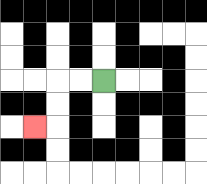{'start': '[4, 3]', 'end': '[1, 5]', 'path_directions': 'L,L,D,D,L', 'path_coordinates': '[[4, 3], [3, 3], [2, 3], [2, 4], [2, 5], [1, 5]]'}